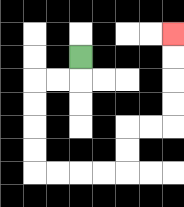{'start': '[3, 2]', 'end': '[7, 1]', 'path_directions': 'D,L,L,D,D,D,D,R,R,R,R,U,U,R,R,U,U,U,U', 'path_coordinates': '[[3, 2], [3, 3], [2, 3], [1, 3], [1, 4], [1, 5], [1, 6], [1, 7], [2, 7], [3, 7], [4, 7], [5, 7], [5, 6], [5, 5], [6, 5], [7, 5], [7, 4], [7, 3], [7, 2], [7, 1]]'}